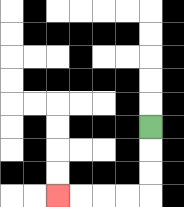{'start': '[6, 5]', 'end': '[2, 8]', 'path_directions': 'D,D,D,L,L,L,L', 'path_coordinates': '[[6, 5], [6, 6], [6, 7], [6, 8], [5, 8], [4, 8], [3, 8], [2, 8]]'}